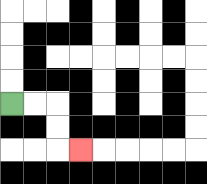{'start': '[0, 4]', 'end': '[3, 6]', 'path_directions': 'R,R,D,D,R', 'path_coordinates': '[[0, 4], [1, 4], [2, 4], [2, 5], [2, 6], [3, 6]]'}